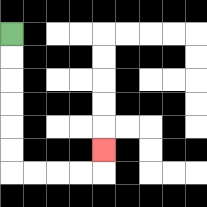{'start': '[0, 1]', 'end': '[4, 6]', 'path_directions': 'D,D,D,D,D,D,R,R,R,R,U', 'path_coordinates': '[[0, 1], [0, 2], [0, 3], [0, 4], [0, 5], [0, 6], [0, 7], [1, 7], [2, 7], [3, 7], [4, 7], [4, 6]]'}